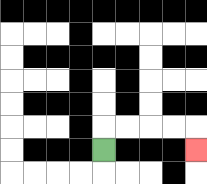{'start': '[4, 6]', 'end': '[8, 6]', 'path_directions': 'U,R,R,R,R,D', 'path_coordinates': '[[4, 6], [4, 5], [5, 5], [6, 5], [7, 5], [8, 5], [8, 6]]'}